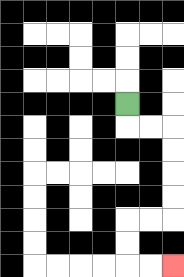{'start': '[5, 4]', 'end': '[7, 11]', 'path_directions': 'D,R,R,D,D,D,D,L,L,D,D,R,R', 'path_coordinates': '[[5, 4], [5, 5], [6, 5], [7, 5], [7, 6], [7, 7], [7, 8], [7, 9], [6, 9], [5, 9], [5, 10], [5, 11], [6, 11], [7, 11]]'}